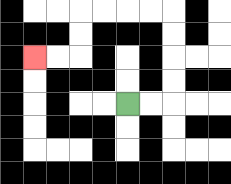{'start': '[5, 4]', 'end': '[1, 2]', 'path_directions': 'R,R,U,U,U,U,L,L,L,L,D,D,L,L', 'path_coordinates': '[[5, 4], [6, 4], [7, 4], [7, 3], [7, 2], [7, 1], [7, 0], [6, 0], [5, 0], [4, 0], [3, 0], [3, 1], [3, 2], [2, 2], [1, 2]]'}